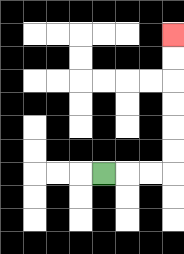{'start': '[4, 7]', 'end': '[7, 1]', 'path_directions': 'R,R,R,U,U,U,U,U,U', 'path_coordinates': '[[4, 7], [5, 7], [6, 7], [7, 7], [7, 6], [7, 5], [7, 4], [7, 3], [7, 2], [7, 1]]'}